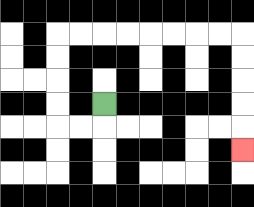{'start': '[4, 4]', 'end': '[10, 6]', 'path_directions': 'D,L,L,U,U,U,U,R,R,R,R,R,R,R,R,D,D,D,D,D', 'path_coordinates': '[[4, 4], [4, 5], [3, 5], [2, 5], [2, 4], [2, 3], [2, 2], [2, 1], [3, 1], [4, 1], [5, 1], [6, 1], [7, 1], [8, 1], [9, 1], [10, 1], [10, 2], [10, 3], [10, 4], [10, 5], [10, 6]]'}